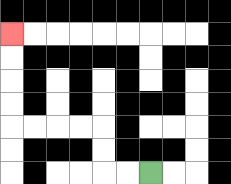{'start': '[6, 7]', 'end': '[0, 1]', 'path_directions': 'L,L,U,U,L,L,L,L,U,U,U,U', 'path_coordinates': '[[6, 7], [5, 7], [4, 7], [4, 6], [4, 5], [3, 5], [2, 5], [1, 5], [0, 5], [0, 4], [0, 3], [0, 2], [0, 1]]'}